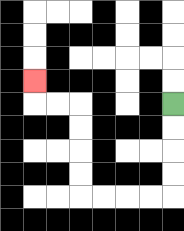{'start': '[7, 4]', 'end': '[1, 3]', 'path_directions': 'D,D,D,D,L,L,L,L,U,U,U,U,L,L,U', 'path_coordinates': '[[7, 4], [7, 5], [7, 6], [7, 7], [7, 8], [6, 8], [5, 8], [4, 8], [3, 8], [3, 7], [3, 6], [3, 5], [3, 4], [2, 4], [1, 4], [1, 3]]'}